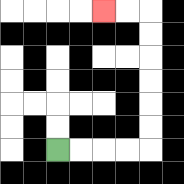{'start': '[2, 6]', 'end': '[4, 0]', 'path_directions': 'R,R,R,R,U,U,U,U,U,U,L,L', 'path_coordinates': '[[2, 6], [3, 6], [4, 6], [5, 6], [6, 6], [6, 5], [6, 4], [6, 3], [6, 2], [6, 1], [6, 0], [5, 0], [4, 0]]'}